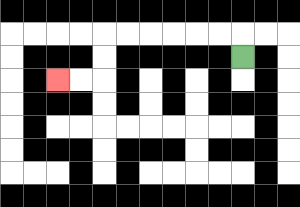{'start': '[10, 2]', 'end': '[2, 3]', 'path_directions': 'U,L,L,L,L,L,L,D,D,L,L', 'path_coordinates': '[[10, 2], [10, 1], [9, 1], [8, 1], [7, 1], [6, 1], [5, 1], [4, 1], [4, 2], [4, 3], [3, 3], [2, 3]]'}